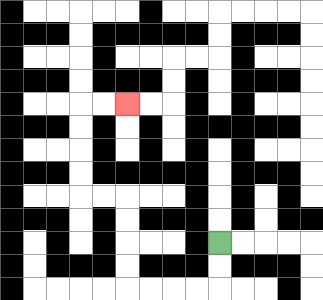{'start': '[9, 10]', 'end': '[5, 4]', 'path_directions': 'D,D,L,L,L,L,U,U,U,U,L,L,U,U,U,U,R,R', 'path_coordinates': '[[9, 10], [9, 11], [9, 12], [8, 12], [7, 12], [6, 12], [5, 12], [5, 11], [5, 10], [5, 9], [5, 8], [4, 8], [3, 8], [3, 7], [3, 6], [3, 5], [3, 4], [4, 4], [5, 4]]'}